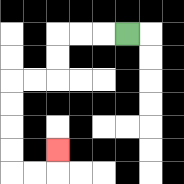{'start': '[5, 1]', 'end': '[2, 6]', 'path_directions': 'L,L,L,D,D,L,L,D,D,D,D,R,R,U', 'path_coordinates': '[[5, 1], [4, 1], [3, 1], [2, 1], [2, 2], [2, 3], [1, 3], [0, 3], [0, 4], [0, 5], [0, 6], [0, 7], [1, 7], [2, 7], [2, 6]]'}